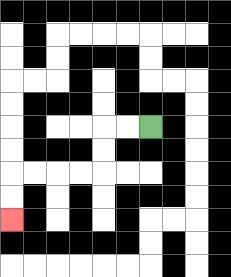{'start': '[6, 5]', 'end': '[0, 9]', 'path_directions': 'L,L,D,D,L,L,L,L,D,D', 'path_coordinates': '[[6, 5], [5, 5], [4, 5], [4, 6], [4, 7], [3, 7], [2, 7], [1, 7], [0, 7], [0, 8], [0, 9]]'}